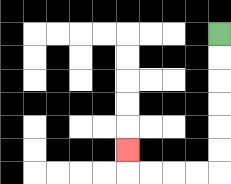{'start': '[9, 1]', 'end': '[5, 6]', 'path_directions': 'D,D,D,D,D,D,L,L,L,L,U', 'path_coordinates': '[[9, 1], [9, 2], [9, 3], [9, 4], [9, 5], [9, 6], [9, 7], [8, 7], [7, 7], [6, 7], [5, 7], [5, 6]]'}